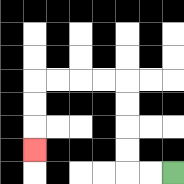{'start': '[7, 7]', 'end': '[1, 6]', 'path_directions': 'L,L,U,U,U,U,L,L,L,L,D,D,D', 'path_coordinates': '[[7, 7], [6, 7], [5, 7], [5, 6], [5, 5], [5, 4], [5, 3], [4, 3], [3, 3], [2, 3], [1, 3], [1, 4], [1, 5], [1, 6]]'}